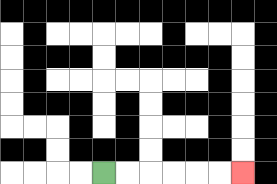{'start': '[4, 7]', 'end': '[10, 7]', 'path_directions': 'R,R,R,R,R,R', 'path_coordinates': '[[4, 7], [5, 7], [6, 7], [7, 7], [8, 7], [9, 7], [10, 7]]'}